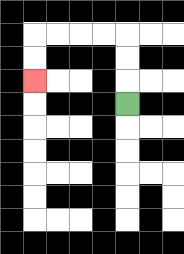{'start': '[5, 4]', 'end': '[1, 3]', 'path_directions': 'U,U,U,L,L,L,L,D,D', 'path_coordinates': '[[5, 4], [5, 3], [5, 2], [5, 1], [4, 1], [3, 1], [2, 1], [1, 1], [1, 2], [1, 3]]'}